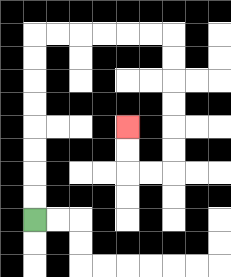{'start': '[1, 9]', 'end': '[5, 5]', 'path_directions': 'U,U,U,U,U,U,U,U,R,R,R,R,R,R,D,D,D,D,D,D,L,L,U,U', 'path_coordinates': '[[1, 9], [1, 8], [1, 7], [1, 6], [1, 5], [1, 4], [1, 3], [1, 2], [1, 1], [2, 1], [3, 1], [4, 1], [5, 1], [6, 1], [7, 1], [7, 2], [7, 3], [7, 4], [7, 5], [7, 6], [7, 7], [6, 7], [5, 7], [5, 6], [5, 5]]'}